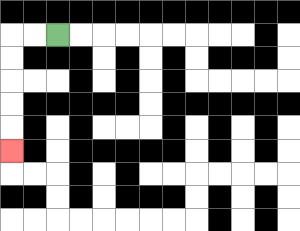{'start': '[2, 1]', 'end': '[0, 6]', 'path_directions': 'L,L,D,D,D,D,D', 'path_coordinates': '[[2, 1], [1, 1], [0, 1], [0, 2], [0, 3], [0, 4], [0, 5], [0, 6]]'}